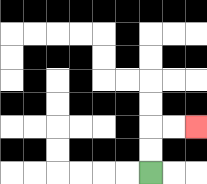{'start': '[6, 7]', 'end': '[8, 5]', 'path_directions': 'U,U,R,R', 'path_coordinates': '[[6, 7], [6, 6], [6, 5], [7, 5], [8, 5]]'}